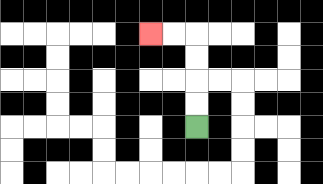{'start': '[8, 5]', 'end': '[6, 1]', 'path_directions': 'U,U,U,U,L,L', 'path_coordinates': '[[8, 5], [8, 4], [8, 3], [8, 2], [8, 1], [7, 1], [6, 1]]'}